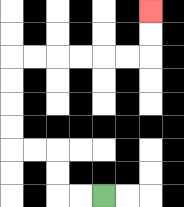{'start': '[4, 8]', 'end': '[6, 0]', 'path_directions': 'L,L,U,U,L,L,U,U,U,U,R,R,R,R,R,R,U,U', 'path_coordinates': '[[4, 8], [3, 8], [2, 8], [2, 7], [2, 6], [1, 6], [0, 6], [0, 5], [0, 4], [0, 3], [0, 2], [1, 2], [2, 2], [3, 2], [4, 2], [5, 2], [6, 2], [6, 1], [6, 0]]'}